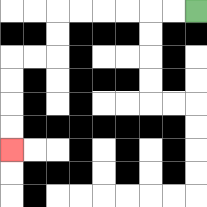{'start': '[8, 0]', 'end': '[0, 6]', 'path_directions': 'L,L,L,L,L,L,D,D,L,L,D,D,D,D', 'path_coordinates': '[[8, 0], [7, 0], [6, 0], [5, 0], [4, 0], [3, 0], [2, 0], [2, 1], [2, 2], [1, 2], [0, 2], [0, 3], [0, 4], [0, 5], [0, 6]]'}